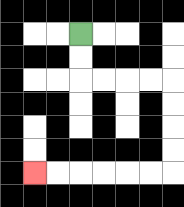{'start': '[3, 1]', 'end': '[1, 7]', 'path_directions': 'D,D,R,R,R,R,D,D,D,D,L,L,L,L,L,L', 'path_coordinates': '[[3, 1], [3, 2], [3, 3], [4, 3], [5, 3], [6, 3], [7, 3], [7, 4], [7, 5], [7, 6], [7, 7], [6, 7], [5, 7], [4, 7], [3, 7], [2, 7], [1, 7]]'}